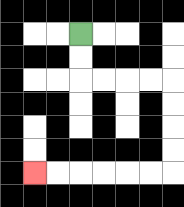{'start': '[3, 1]', 'end': '[1, 7]', 'path_directions': 'D,D,R,R,R,R,D,D,D,D,L,L,L,L,L,L', 'path_coordinates': '[[3, 1], [3, 2], [3, 3], [4, 3], [5, 3], [6, 3], [7, 3], [7, 4], [7, 5], [7, 6], [7, 7], [6, 7], [5, 7], [4, 7], [3, 7], [2, 7], [1, 7]]'}